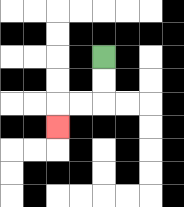{'start': '[4, 2]', 'end': '[2, 5]', 'path_directions': 'D,D,L,L,D', 'path_coordinates': '[[4, 2], [4, 3], [4, 4], [3, 4], [2, 4], [2, 5]]'}